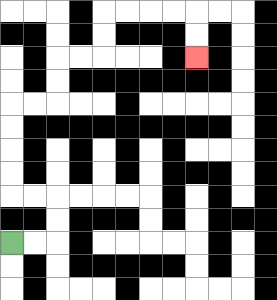{'start': '[0, 10]', 'end': '[8, 2]', 'path_directions': 'R,R,U,U,L,L,U,U,U,U,R,R,U,U,R,R,U,U,R,R,R,R,D,D', 'path_coordinates': '[[0, 10], [1, 10], [2, 10], [2, 9], [2, 8], [1, 8], [0, 8], [0, 7], [0, 6], [0, 5], [0, 4], [1, 4], [2, 4], [2, 3], [2, 2], [3, 2], [4, 2], [4, 1], [4, 0], [5, 0], [6, 0], [7, 0], [8, 0], [8, 1], [8, 2]]'}